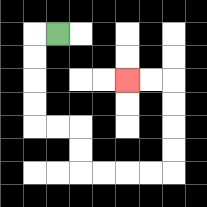{'start': '[2, 1]', 'end': '[5, 3]', 'path_directions': 'L,D,D,D,D,R,R,D,D,R,R,R,R,U,U,U,U,L,L', 'path_coordinates': '[[2, 1], [1, 1], [1, 2], [1, 3], [1, 4], [1, 5], [2, 5], [3, 5], [3, 6], [3, 7], [4, 7], [5, 7], [6, 7], [7, 7], [7, 6], [7, 5], [7, 4], [7, 3], [6, 3], [5, 3]]'}